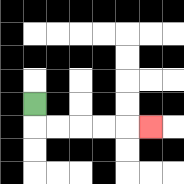{'start': '[1, 4]', 'end': '[6, 5]', 'path_directions': 'D,R,R,R,R,R', 'path_coordinates': '[[1, 4], [1, 5], [2, 5], [3, 5], [4, 5], [5, 5], [6, 5]]'}